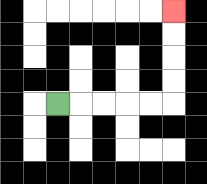{'start': '[2, 4]', 'end': '[7, 0]', 'path_directions': 'R,R,R,R,R,U,U,U,U', 'path_coordinates': '[[2, 4], [3, 4], [4, 4], [5, 4], [6, 4], [7, 4], [7, 3], [7, 2], [7, 1], [7, 0]]'}